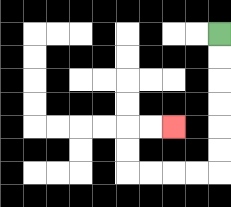{'start': '[9, 1]', 'end': '[7, 5]', 'path_directions': 'D,D,D,D,D,D,L,L,L,L,U,U,R,R', 'path_coordinates': '[[9, 1], [9, 2], [9, 3], [9, 4], [9, 5], [9, 6], [9, 7], [8, 7], [7, 7], [6, 7], [5, 7], [5, 6], [5, 5], [6, 5], [7, 5]]'}